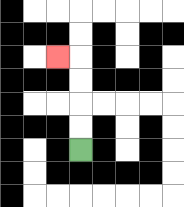{'start': '[3, 6]', 'end': '[2, 2]', 'path_directions': 'U,U,U,U,L', 'path_coordinates': '[[3, 6], [3, 5], [3, 4], [3, 3], [3, 2], [2, 2]]'}